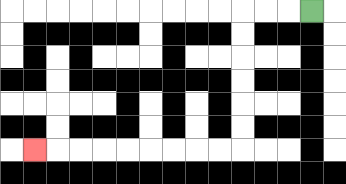{'start': '[13, 0]', 'end': '[1, 6]', 'path_directions': 'L,L,L,D,D,D,D,D,D,L,L,L,L,L,L,L,L,L', 'path_coordinates': '[[13, 0], [12, 0], [11, 0], [10, 0], [10, 1], [10, 2], [10, 3], [10, 4], [10, 5], [10, 6], [9, 6], [8, 6], [7, 6], [6, 6], [5, 6], [4, 6], [3, 6], [2, 6], [1, 6]]'}